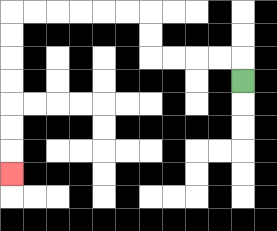{'start': '[10, 3]', 'end': '[0, 7]', 'path_directions': 'U,L,L,L,L,U,U,L,L,L,L,L,L,D,D,D,D,D,D,D', 'path_coordinates': '[[10, 3], [10, 2], [9, 2], [8, 2], [7, 2], [6, 2], [6, 1], [6, 0], [5, 0], [4, 0], [3, 0], [2, 0], [1, 0], [0, 0], [0, 1], [0, 2], [0, 3], [0, 4], [0, 5], [0, 6], [0, 7]]'}